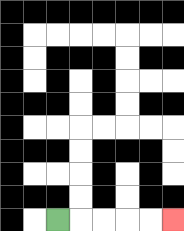{'start': '[2, 9]', 'end': '[7, 9]', 'path_directions': 'R,R,R,R,R', 'path_coordinates': '[[2, 9], [3, 9], [4, 9], [5, 9], [6, 9], [7, 9]]'}